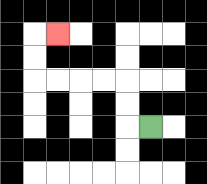{'start': '[6, 5]', 'end': '[2, 1]', 'path_directions': 'L,U,U,L,L,L,L,U,U,R', 'path_coordinates': '[[6, 5], [5, 5], [5, 4], [5, 3], [4, 3], [3, 3], [2, 3], [1, 3], [1, 2], [1, 1], [2, 1]]'}